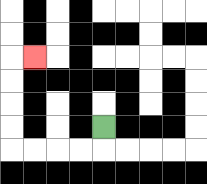{'start': '[4, 5]', 'end': '[1, 2]', 'path_directions': 'D,L,L,L,L,U,U,U,U,R', 'path_coordinates': '[[4, 5], [4, 6], [3, 6], [2, 6], [1, 6], [0, 6], [0, 5], [0, 4], [0, 3], [0, 2], [1, 2]]'}